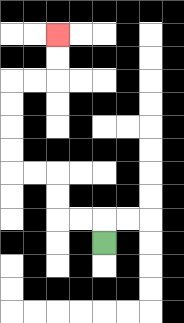{'start': '[4, 10]', 'end': '[2, 1]', 'path_directions': 'U,L,L,U,U,L,L,U,U,U,U,R,R,U,U', 'path_coordinates': '[[4, 10], [4, 9], [3, 9], [2, 9], [2, 8], [2, 7], [1, 7], [0, 7], [0, 6], [0, 5], [0, 4], [0, 3], [1, 3], [2, 3], [2, 2], [2, 1]]'}